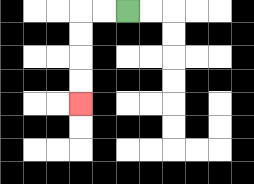{'start': '[5, 0]', 'end': '[3, 4]', 'path_directions': 'L,L,D,D,D,D', 'path_coordinates': '[[5, 0], [4, 0], [3, 0], [3, 1], [3, 2], [3, 3], [3, 4]]'}